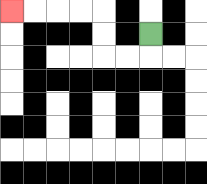{'start': '[6, 1]', 'end': '[0, 0]', 'path_directions': 'D,L,L,U,U,L,L,L,L', 'path_coordinates': '[[6, 1], [6, 2], [5, 2], [4, 2], [4, 1], [4, 0], [3, 0], [2, 0], [1, 0], [0, 0]]'}